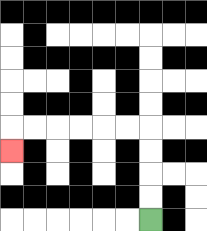{'start': '[6, 9]', 'end': '[0, 6]', 'path_directions': 'U,U,U,U,L,L,L,L,L,L,D', 'path_coordinates': '[[6, 9], [6, 8], [6, 7], [6, 6], [6, 5], [5, 5], [4, 5], [3, 5], [2, 5], [1, 5], [0, 5], [0, 6]]'}